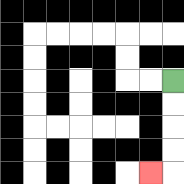{'start': '[7, 3]', 'end': '[6, 7]', 'path_directions': 'D,D,D,D,L', 'path_coordinates': '[[7, 3], [7, 4], [7, 5], [7, 6], [7, 7], [6, 7]]'}